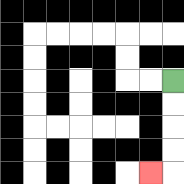{'start': '[7, 3]', 'end': '[6, 7]', 'path_directions': 'D,D,D,D,L', 'path_coordinates': '[[7, 3], [7, 4], [7, 5], [7, 6], [7, 7], [6, 7]]'}